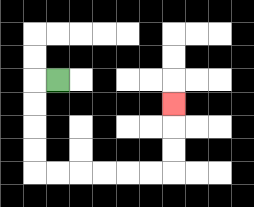{'start': '[2, 3]', 'end': '[7, 4]', 'path_directions': 'L,D,D,D,D,R,R,R,R,R,R,U,U,U', 'path_coordinates': '[[2, 3], [1, 3], [1, 4], [1, 5], [1, 6], [1, 7], [2, 7], [3, 7], [4, 7], [5, 7], [6, 7], [7, 7], [7, 6], [7, 5], [7, 4]]'}